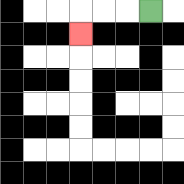{'start': '[6, 0]', 'end': '[3, 1]', 'path_directions': 'L,L,L,D', 'path_coordinates': '[[6, 0], [5, 0], [4, 0], [3, 0], [3, 1]]'}